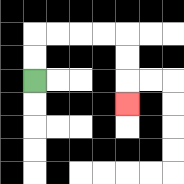{'start': '[1, 3]', 'end': '[5, 4]', 'path_directions': 'U,U,R,R,R,R,D,D,D', 'path_coordinates': '[[1, 3], [1, 2], [1, 1], [2, 1], [3, 1], [4, 1], [5, 1], [5, 2], [5, 3], [5, 4]]'}